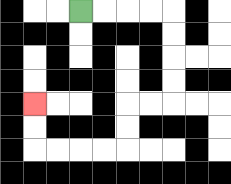{'start': '[3, 0]', 'end': '[1, 4]', 'path_directions': 'R,R,R,R,D,D,D,D,L,L,D,D,L,L,L,L,U,U', 'path_coordinates': '[[3, 0], [4, 0], [5, 0], [6, 0], [7, 0], [7, 1], [7, 2], [7, 3], [7, 4], [6, 4], [5, 4], [5, 5], [5, 6], [4, 6], [3, 6], [2, 6], [1, 6], [1, 5], [1, 4]]'}